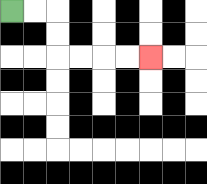{'start': '[0, 0]', 'end': '[6, 2]', 'path_directions': 'R,R,D,D,R,R,R,R', 'path_coordinates': '[[0, 0], [1, 0], [2, 0], [2, 1], [2, 2], [3, 2], [4, 2], [5, 2], [6, 2]]'}